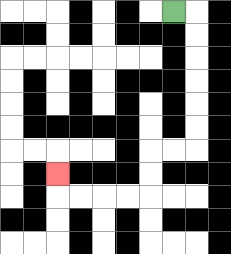{'start': '[7, 0]', 'end': '[2, 7]', 'path_directions': 'R,D,D,D,D,D,D,L,L,D,D,L,L,L,L,U', 'path_coordinates': '[[7, 0], [8, 0], [8, 1], [8, 2], [8, 3], [8, 4], [8, 5], [8, 6], [7, 6], [6, 6], [6, 7], [6, 8], [5, 8], [4, 8], [3, 8], [2, 8], [2, 7]]'}